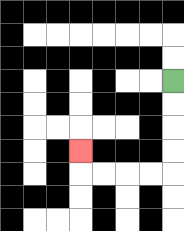{'start': '[7, 3]', 'end': '[3, 6]', 'path_directions': 'D,D,D,D,L,L,L,L,U', 'path_coordinates': '[[7, 3], [7, 4], [7, 5], [7, 6], [7, 7], [6, 7], [5, 7], [4, 7], [3, 7], [3, 6]]'}